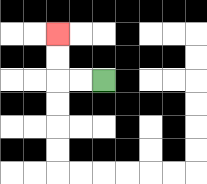{'start': '[4, 3]', 'end': '[2, 1]', 'path_directions': 'L,L,U,U', 'path_coordinates': '[[4, 3], [3, 3], [2, 3], [2, 2], [2, 1]]'}